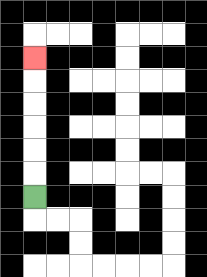{'start': '[1, 8]', 'end': '[1, 2]', 'path_directions': 'U,U,U,U,U,U', 'path_coordinates': '[[1, 8], [1, 7], [1, 6], [1, 5], [1, 4], [1, 3], [1, 2]]'}